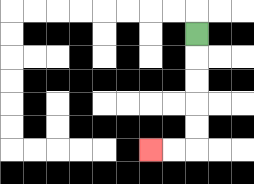{'start': '[8, 1]', 'end': '[6, 6]', 'path_directions': 'D,D,D,D,D,L,L', 'path_coordinates': '[[8, 1], [8, 2], [8, 3], [8, 4], [8, 5], [8, 6], [7, 6], [6, 6]]'}